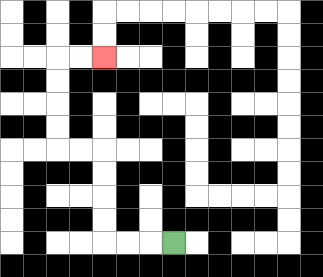{'start': '[7, 10]', 'end': '[4, 2]', 'path_directions': 'L,L,L,U,U,U,U,L,L,U,U,U,U,R,R', 'path_coordinates': '[[7, 10], [6, 10], [5, 10], [4, 10], [4, 9], [4, 8], [4, 7], [4, 6], [3, 6], [2, 6], [2, 5], [2, 4], [2, 3], [2, 2], [3, 2], [4, 2]]'}